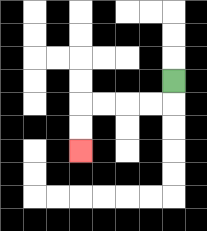{'start': '[7, 3]', 'end': '[3, 6]', 'path_directions': 'D,L,L,L,L,D,D', 'path_coordinates': '[[7, 3], [7, 4], [6, 4], [5, 4], [4, 4], [3, 4], [3, 5], [3, 6]]'}